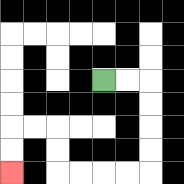{'start': '[4, 3]', 'end': '[0, 7]', 'path_directions': 'R,R,D,D,D,D,L,L,L,L,U,U,L,L,D,D', 'path_coordinates': '[[4, 3], [5, 3], [6, 3], [6, 4], [6, 5], [6, 6], [6, 7], [5, 7], [4, 7], [3, 7], [2, 7], [2, 6], [2, 5], [1, 5], [0, 5], [0, 6], [0, 7]]'}